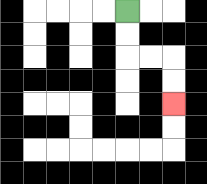{'start': '[5, 0]', 'end': '[7, 4]', 'path_directions': 'D,D,R,R,D,D', 'path_coordinates': '[[5, 0], [5, 1], [5, 2], [6, 2], [7, 2], [7, 3], [7, 4]]'}